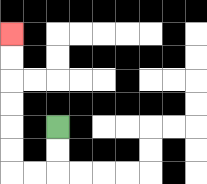{'start': '[2, 5]', 'end': '[0, 1]', 'path_directions': 'D,D,L,L,U,U,U,U,U,U', 'path_coordinates': '[[2, 5], [2, 6], [2, 7], [1, 7], [0, 7], [0, 6], [0, 5], [0, 4], [0, 3], [0, 2], [0, 1]]'}